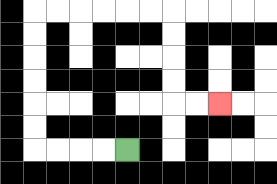{'start': '[5, 6]', 'end': '[9, 4]', 'path_directions': 'L,L,L,L,U,U,U,U,U,U,R,R,R,R,R,R,D,D,D,D,R,R', 'path_coordinates': '[[5, 6], [4, 6], [3, 6], [2, 6], [1, 6], [1, 5], [1, 4], [1, 3], [1, 2], [1, 1], [1, 0], [2, 0], [3, 0], [4, 0], [5, 0], [6, 0], [7, 0], [7, 1], [7, 2], [7, 3], [7, 4], [8, 4], [9, 4]]'}